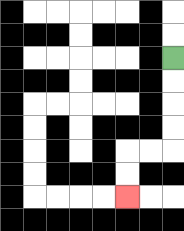{'start': '[7, 2]', 'end': '[5, 8]', 'path_directions': 'D,D,D,D,L,L,D,D', 'path_coordinates': '[[7, 2], [7, 3], [7, 4], [7, 5], [7, 6], [6, 6], [5, 6], [5, 7], [5, 8]]'}